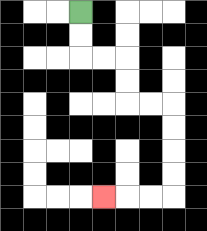{'start': '[3, 0]', 'end': '[4, 8]', 'path_directions': 'D,D,R,R,D,D,R,R,D,D,D,D,L,L,L', 'path_coordinates': '[[3, 0], [3, 1], [3, 2], [4, 2], [5, 2], [5, 3], [5, 4], [6, 4], [7, 4], [7, 5], [7, 6], [7, 7], [7, 8], [6, 8], [5, 8], [4, 8]]'}